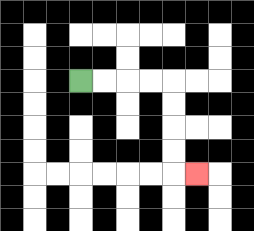{'start': '[3, 3]', 'end': '[8, 7]', 'path_directions': 'R,R,R,R,D,D,D,D,R', 'path_coordinates': '[[3, 3], [4, 3], [5, 3], [6, 3], [7, 3], [7, 4], [7, 5], [7, 6], [7, 7], [8, 7]]'}